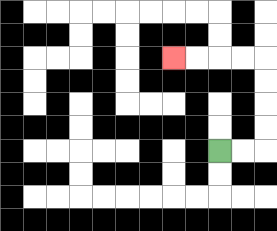{'start': '[9, 6]', 'end': '[7, 2]', 'path_directions': 'R,R,U,U,U,U,L,L,L,L', 'path_coordinates': '[[9, 6], [10, 6], [11, 6], [11, 5], [11, 4], [11, 3], [11, 2], [10, 2], [9, 2], [8, 2], [7, 2]]'}